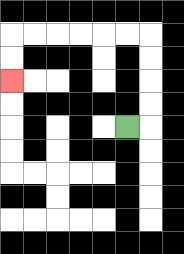{'start': '[5, 5]', 'end': '[0, 3]', 'path_directions': 'R,U,U,U,U,L,L,L,L,L,L,D,D', 'path_coordinates': '[[5, 5], [6, 5], [6, 4], [6, 3], [6, 2], [6, 1], [5, 1], [4, 1], [3, 1], [2, 1], [1, 1], [0, 1], [0, 2], [0, 3]]'}